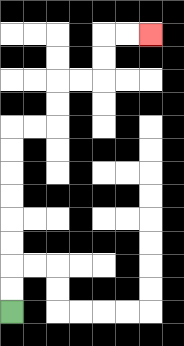{'start': '[0, 13]', 'end': '[6, 1]', 'path_directions': 'U,U,U,U,U,U,U,U,R,R,U,U,R,R,U,U,R,R', 'path_coordinates': '[[0, 13], [0, 12], [0, 11], [0, 10], [0, 9], [0, 8], [0, 7], [0, 6], [0, 5], [1, 5], [2, 5], [2, 4], [2, 3], [3, 3], [4, 3], [4, 2], [4, 1], [5, 1], [6, 1]]'}